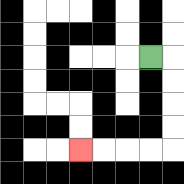{'start': '[6, 2]', 'end': '[3, 6]', 'path_directions': 'R,D,D,D,D,L,L,L,L', 'path_coordinates': '[[6, 2], [7, 2], [7, 3], [7, 4], [7, 5], [7, 6], [6, 6], [5, 6], [4, 6], [3, 6]]'}